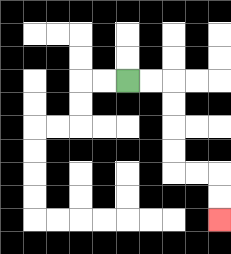{'start': '[5, 3]', 'end': '[9, 9]', 'path_directions': 'R,R,D,D,D,D,R,R,D,D', 'path_coordinates': '[[5, 3], [6, 3], [7, 3], [7, 4], [7, 5], [7, 6], [7, 7], [8, 7], [9, 7], [9, 8], [9, 9]]'}